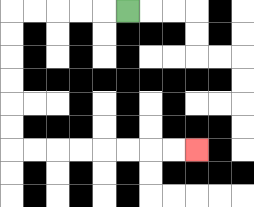{'start': '[5, 0]', 'end': '[8, 6]', 'path_directions': 'L,L,L,L,L,D,D,D,D,D,D,R,R,R,R,R,R,R,R', 'path_coordinates': '[[5, 0], [4, 0], [3, 0], [2, 0], [1, 0], [0, 0], [0, 1], [0, 2], [0, 3], [0, 4], [0, 5], [0, 6], [1, 6], [2, 6], [3, 6], [4, 6], [5, 6], [6, 6], [7, 6], [8, 6]]'}